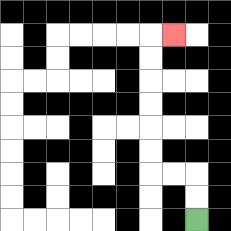{'start': '[8, 9]', 'end': '[7, 1]', 'path_directions': 'U,U,L,L,U,U,U,U,U,U,R', 'path_coordinates': '[[8, 9], [8, 8], [8, 7], [7, 7], [6, 7], [6, 6], [6, 5], [6, 4], [6, 3], [6, 2], [6, 1], [7, 1]]'}